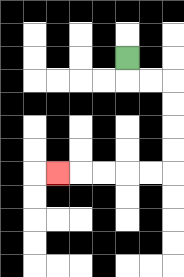{'start': '[5, 2]', 'end': '[2, 7]', 'path_directions': 'D,R,R,D,D,D,D,L,L,L,L,L', 'path_coordinates': '[[5, 2], [5, 3], [6, 3], [7, 3], [7, 4], [7, 5], [7, 6], [7, 7], [6, 7], [5, 7], [4, 7], [3, 7], [2, 7]]'}